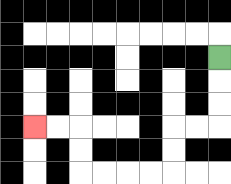{'start': '[9, 2]', 'end': '[1, 5]', 'path_directions': 'D,D,D,L,L,D,D,L,L,L,L,U,U,L,L', 'path_coordinates': '[[9, 2], [9, 3], [9, 4], [9, 5], [8, 5], [7, 5], [7, 6], [7, 7], [6, 7], [5, 7], [4, 7], [3, 7], [3, 6], [3, 5], [2, 5], [1, 5]]'}